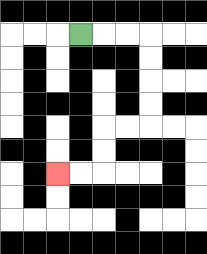{'start': '[3, 1]', 'end': '[2, 7]', 'path_directions': 'R,R,R,D,D,D,D,L,L,D,D,L,L', 'path_coordinates': '[[3, 1], [4, 1], [5, 1], [6, 1], [6, 2], [6, 3], [6, 4], [6, 5], [5, 5], [4, 5], [4, 6], [4, 7], [3, 7], [2, 7]]'}